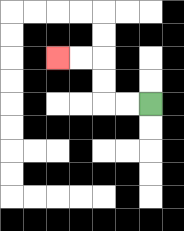{'start': '[6, 4]', 'end': '[2, 2]', 'path_directions': 'L,L,U,U,L,L', 'path_coordinates': '[[6, 4], [5, 4], [4, 4], [4, 3], [4, 2], [3, 2], [2, 2]]'}